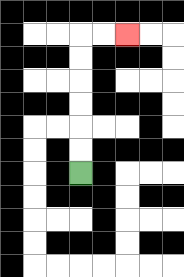{'start': '[3, 7]', 'end': '[5, 1]', 'path_directions': 'U,U,U,U,U,U,R,R', 'path_coordinates': '[[3, 7], [3, 6], [3, 5], [3, 4], [3, 3], [3, 2], [3, 1], [4, 1], [5, 1]]'}